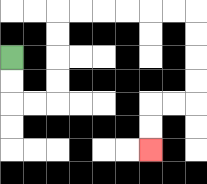{'start': '[0, 2]', 'end': '[6, 6]', 'path_directions': 'D,D,R,R,U,U,U,U,R,R,R,R,R,R,D,D,D,D,L,L,D,D', 'path_coordinates': '[[0, 2], [0, 3], [0, 4], [1, 4], [2, 4], [2, 3], [2, 2], [2, 1], [2, 0], [3, 0], [4, 0], [5, 0], [6, 0], [7, 0], [8, 0], [8, 1], [8, 2], [8, 3], [8, 4], [7, 4], [6, 4], [6, 5], [6, 6]]'}